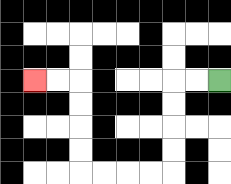{'start': '[9, 3]', 'end': '[1, 3]', 'path_directions': 'L,L,D,D,D,D,L,L,L,L,U,U,U,U,L,L', 'path_coordinates': '[[9, 3], [8, 3], [7, 3], [7, 4], [7, 5], [7, 6], [7, 7], [6, 7], [5, 7], [4, 7], [3, 7], [3, 6], [3, 5], [3, 4], [3, 3], [2, 3], [1, 3]]'}